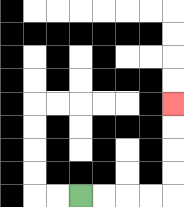{'start': '[3, 8]', 'end': '[7, 4]', 'path_directions': 'R,R,R,R,U,U,U,U', 'path_coordinates': '[[3, 8], [4, 8], [5, 8], [6, 8], [7, 8], [7, 7], [7, 6], [7, 5], [7, 4]]'}